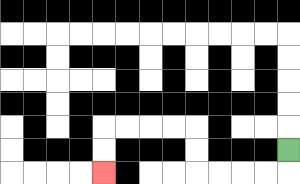{'start': '[12, 6]', 'end': '[4, 7]', 'path_directions': 'D,L,L,L,L,U,U,L,L,L,L,D,D', 'path_coordinates': '[[12, 6], [12, 7], [11, 7], [10, 7], [9, 7], [8, 7], [8, 6], [8, 5], [7, 5], [6, 5], [5, 5], [4, 5], [4, 6], [4, 7]]'}